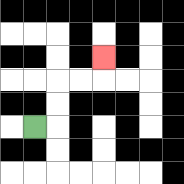{'start': '[1, 5]', 'end': '[4, 2]', 'path_directions': 'R,U,U,R,R,U', 'path_coordinates': '[[1, 5], [2, 5], [2, 4], [2, 3], [3, 3], [4, 3], [4, 2]]'}